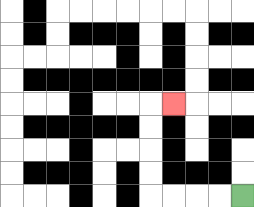{'start': '[10, 8]', 'end': '[7, 4]', 'path_directions': 'L,L,L,L,U,U,U,U,R', 'path_coordinates': '[[10, 8], [9, 8], [8, 8], [7, 8], [6, 8], [6, 7], [6, 6], [6, 5], [6, 4], [7, 4]]'}